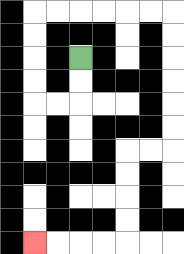{'start': '[3, 2]', 'end': '[1, 10]', 'path_directions': 'D,D,L,L,U,U,U,U,R,R,R,R,R,R,D,D,D,D,D,D,L,L,D,D,D,D,L,L,L,L', 'path_coordinates': '[[3, 2], [3, 3], [3, 4], [2, 4], [1, 4], [1, 3], [1, 2], [1, 1], [1, 0], [2, 0], [3, 0], [4, 0], [5, 0], [6, 0], [7, 0], [7, 1], [7, 2], [7, 3], [7, 4], [7, 5], [7, 6], [6, 6], [5, 6], [5, 7], [5, 8], [5, 9], [5, 10], [4, 10], [3, 10], [2, 10], [1, 10]]'}